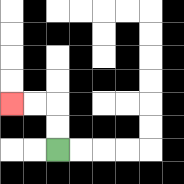{'start': '[2, 6]', 'end': '[0, 4]', 'path_directions': 'U,U,L,L', 'path_coordinates': '[[2, 6], [2, 5], [2, 4], [1, 4], [0, 4]]'}